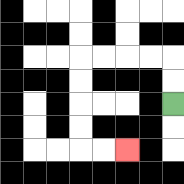{'start': '[7, 4]', 'end': '[5, 6]', 'path_directions': 'U,U,L,L,L,L,D,D,D,D,R,R', 'path_coordinates': '[[7, 4], [7, 3], [7, 2], [6, 2], [5, 2], [4, 2], [3, 2], [3, 3], [3, 4], [3, 5], [3, 6], [4, 6], [5, 6]]'}